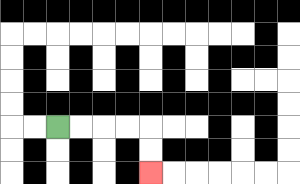{'start': '[2, 5]', 'end': '[6, 7]', 'path_directions': 'R,R,R,R,D,D', 'path_coordinates': '[[2, 5], [3, 5], [4, 5], [5, 5], [6, 5], [6, 6], [6, 7]]'}